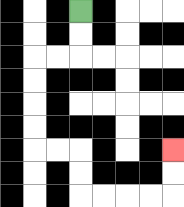{'start': '[3, 0]', 'end': '[7, 6]', 'path_directions': 'D,D,L,L,D,D,D,D,R,R,D,D,R,R,R,R,U,U', 'path_coordinates': '[[3, 0], [3, 1], [3, 2], [2, 2], [1, 2], [1, 3], [1, 4], [1, 5], [1, 6], [2, 6], [3, 6], [3, 7], [3, 8], [4, 8], [5, 8], [6, 8], [7, 8], [7, 7], [7, 6]]'}